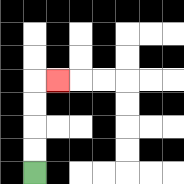{'start': '[1, 7]', 'end': '[2, 3]', 'path_directions': 'U,U,U,U,R', 'path_coordinates': '[[1, 7], [1, 6], [1, 5], [1, 4], [1, 3], [2, 3]]'}